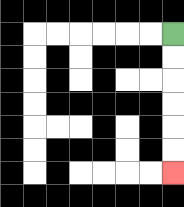{'start': '[7, 1]', 'end': '[7, 7]', 'path_directions': 'D,D,D,D,D,D', 'path_coordinates': '[[7, 1], [7, 2], [7, 3], [7, 4], [7, 5], [7, 6], [7, 7]]'}